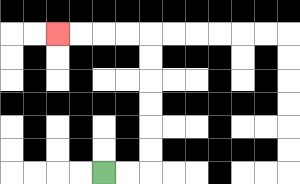{'start': '[4, 7]', 'end': '[2, 1]', 'path_directions': 'R,R,U,U,U,U,U,U,L,L,L,L', 'path_coordinates': '[[4, 7], [5, 7], [6, 7], [6, 6], [6, 5], [6, 4], [6, 3], [6, 2], [6, 1], [5, 1], [4, 1], [3, 1], [2, 1]]'}